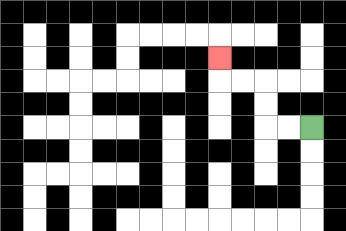{'start': '[13, 5]', 'end': '[9, 2]', 'path_directions': 'L,L,U,U,L,L,U', 'path_coordinates': '[[13, 5], [12, 5], [11, 5], [11, 4], [11, 3], [10, 3], [9, 3], [9, 2]]'}